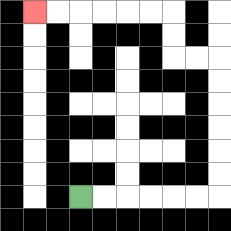{'start': '[3, 8]', 'end': '[1, 0]', 'path_directions': 'R,R,R,R,R,R,U,U,U,U,U,U,L,L,U,U,L,L,L,L,L,L', 'path_coordinates': '[[3, 8], [4, 8], [5, 8], [6, 8], [7, 8], [8, 8], [9, 8], [9, 7], [9, 6], [9, 5], [9, 4], [9, 3], [9, 2], [8, 2], [7, 2], [7, 1], [7, 0], [6, 0], [5, 0], [4, 0], [3, 0], [2, 0], [1, 0]]'}